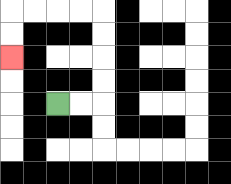{'start': '[2, 4]', 'end': '[0, 2]', 'path_directions': 'R,R,U,U,U,U,L,L,L,L,D,D', 'path_coordinates': '[[2, 4], [3, 4], [4, 4], [4, 3], [4, 2], [4, 1], [4, 0], [3, 0], [2, 0], [1, 0], [0, 0], [0, 1], [0, 2]]'}